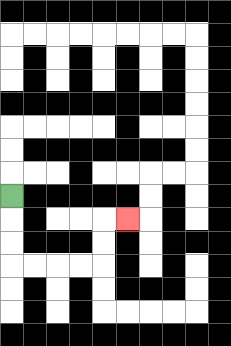{'start': '[0, 8]', 'end': '[5, 9]', 'path_directions': 'D,D,D,R,R,R,R,U,U,R', 'path_coordinates': '[[0, 8], [0, 9], [0, 10], [0, 11], [1, 11], [2, 11], [3, 11], [4, 11], [4, 10], [4, 9], [5, 9]]'}